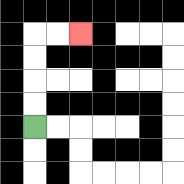{'start': '[1, 5]', 'end': '[3, 1]', 'path_directions': 'U,U,U,U,R,R', 'path_coordinates': '[[1, 5], [1, 4], [1, 3], [1, 2], [1, 1], [2, 1], [3, 1]]'}